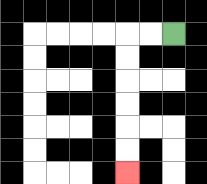{'start': '[7, 1]', 'end': '[5, 7]', 'path_directions': 'L,L,D,D,D,D,D,D', 'path_coordinates': '[[7, 1], [6, 1], [5, 1], [5, 2], [5, 3], [5, 4], [5, 5], [5, 6], [5, 7]]'}